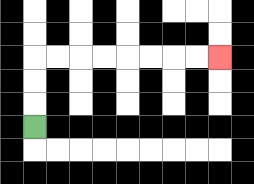{'start': '[1, 5]', 'end': '[9, 2]', 'path_directions': 'U,U,U,R,R,R,R,R,R,R,R', 'path_coordinates': '[[1, 5], [1, 4], [1, 3], [1, 2], [2, 2], [3, 2], [4, 2], [5, 2], [6, 2], [7, 2], [8, 2], [9, 2]]'}